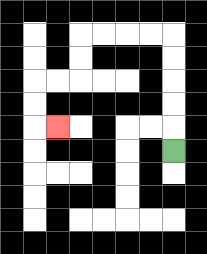{'start': '[7, 6]', 'end': '[2, 5]', 'path_directions': 'U,U,U,U,U,L,L,L,L,D,D,L,L,D,D,R', 'path_coordinates': '[[7, 6], [7, 5], [7, 4], [7, 3], [7, 2], [7, 1], [6, 1], [5, 1], [4, 1], [3, 1], [3, 2], [3, 3], [2, 3], [1, 3], [1, 4], [1, 5], [2, 5]]'}